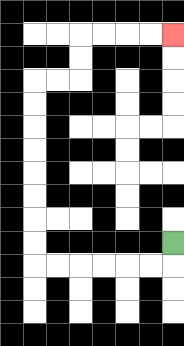{'start': '[7, 10]', 'end': '[7, 1]', 'path_directions': 'D,L,L,L,L,L,L,U,U,U,U,U,U,U,U,R,R,U,U,R,R,R,R', 'path_coordinates': '[[7, 10], [7, 11], [6, 11], [5, 11], [4, 11], [3, 11], [2, 11], [1, 11], [1, 10], [1, 9], [1, 8], [1, 7], [1, 6], [1, 5], [1, 4], [1, 3], [2, 3], [3, 3], [3, 2], [3, 1], [4, 1], [5, 1], [6, 1], [7, 1]]'}